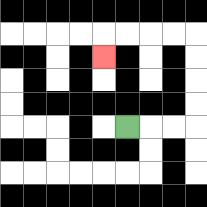{'start': '[5, 5]', 'end': '[4, 2]', 'path_directions': 'R,R,R,U,U,U,U,L,L,L,L,D', 'path_coordinates': '[[5, 5], [6, 5], [7, 5], [8, 5], [8, 4], [8, 3], [8, 2], [8, 1], [7, 1], [6, 1], [5, 1], [4, 1], [4, 2]]'}